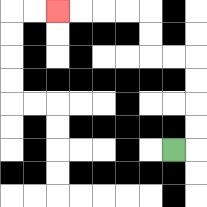{'start': '[7, 6]', 'end': '[2, 0]', 'path_directions': 'R,U,U,U,U,L,L,U,U,L,L,L,L', 'path_coordinates': '[[7, 6], [8, 6], [8, 5], [8, 4], [8, 3], [8, 2], [7, 2], [6, 2], [6, 1], [6, 0], [5, 0], [4, 0], [3, 0], [2, 0]]'}